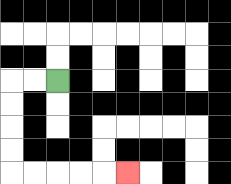{'start': '[2, 3]', 'end': '[5, 7]', 'path_directions': 'L,L,D,D,D,D,R,R,R,R,R', 'path_coordinates': '[[2, 3], [1, 3], [0, 3], [0, 4], [0, 5], [0, 6], [0, 7], [1, 7], [2, 7], [3, 7], [4, 7], [5, 7]]'}